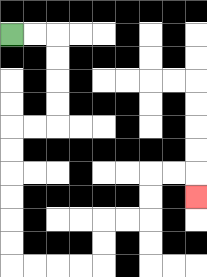{'start': '[0, 1]', 'end': '[8, 8]', 'path_directions': 'R,R,D,D,D,D,L,L,D,D,D,D,D,D,R,R,R,R,U,U,R,R,U,U,R,R,D', 'path_coordinates': '[[0, 1], [1, 1], [2, 1], [2, 2], [2, 3], [2, 4], [2, 5], [1, 5], [0, 5], [0, 6], [0, 7], [0, 8], [0, 9], [0, 10], [0, 11], [1, 11], [2, 11], [3, 11], [4, 11], [4, 10], [4, 9], [5, 9], [6, 9], [6, 8], [6, 7], [7, 7], [8, 7], [8, 8]]'}